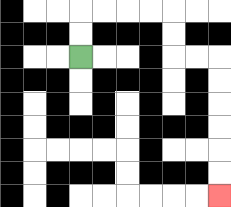{'start': '[3, 2]', 'end': '[9, 8]', 'path_directions': 'U,U,R,R,R,R,D,D,R,R,D,D,D,D,D,D', 'path_coordinates': '[[3, 2], [3, 1], [3, 0], [4, 0], [5, 0], [6, 0], [7, 0], [7, 1], [7, 2], [8, 2], [9, 2], [9, 3], [9, 4], [9, 5], [9, 6], [9, 7], [9, 8]]'}